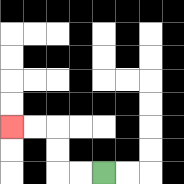{'start': '[4, 7]', 'end': '[0, 5]', 'path_directions': 'L,L,U,U,L,L', 'path_coordinates': '[[4, 7], [3, 7], [2, 7], [2, 6], [2, 5], [1, 5], [0, 5]]'}